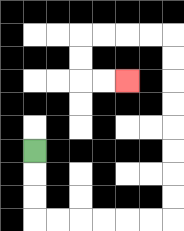{'start': '[1, 6]', 'end': '[5, 3]', 'path_directions': 'D,D,D,R,R,R,R,R,R,U,U,U,U,U,U,U,U,L,L,L,L,D,D,R,R', 'path_coordinates': '[[1, 6], [1, 7], [1, 8], [1, 9], [2, 9], [3, 9], [4, 9], [5, 9], [6, 9], [7, 9], [7, 8], [7, 7], [7, 6], [7, 5], [7, 4], [7, 3], [7, 2], [7, 1], [6, 1], [5, 1], [4, 1], [3, 1], [3, 2], [3, 3], [4, 3], [5, 3]]'}